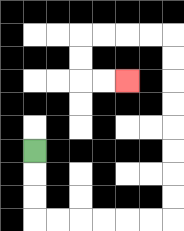{'start': '[1, 6]', 'end': '[5, 3]', 'path_directions': 'D,D,D,R,R,R,R,R,R,U,U,U,U,U,U,U,U,L,L,L,L,D,D,R,R', 'path_coordinates': '[[1, 6], [1, 7], [1, 8], [1, 9], [2, 9], [3, 9], [4, 9], [5, 9], [6, 9], [7, 9], [7, 8], [7, 7], [7, 6], [7, 5], [7, 4], [7, 3], [7, 2], [7, 1], [6, 1], [5, 1], [4, 1], [3, 1], [3, 2], [3, 3], [4, 3], [5, 3]]'}